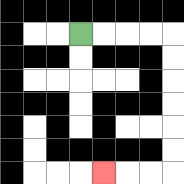{'start': '[3, 1]', 'end': '[4, 7]', 'path_directions': 'R,R,R,R,D,D,D,D,D,D,L,L,L', 'path_coordinates': '[[3, 1], [4, 1], [5, 1], [6, 1], [7, 1], [7, 2], [7, 3], [7, 4], [7, 5], [7, 6], [7, 7], [6, 7], [5, 7], [4, 7]]'}